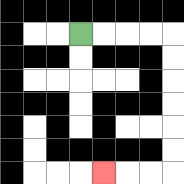{'start': '[3, 1]', 'end': '[4, 7]', 'path_directions': 'R,R,R,R,D,D,D,D,D,D,L,L,L', 'path_coordinates': '[[3, 1], [4, 1], [5, 1], [6, 1], [7, 1], [7, 2], [7, 3], [7, 4], [7, 5], [7, 6], [7, 7], [6, 7], [5, 7], [4, 7]]'}